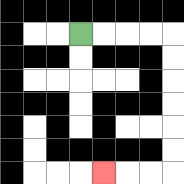{'start': '[3, 1]', 'end': '[4, 7]', 'path_directions': 'R,R,R,R,D,D,D,D,D,D,L,L,L', 'path_coordinates': '[[3, 1], [4, 1], [5, 1], [6, 1], [7, 1], [7, 2], [7, 3], [7, 4], [7, 5], [7, 6], [7, 7], [6, 7], [5, 7], [4, 7]]'}